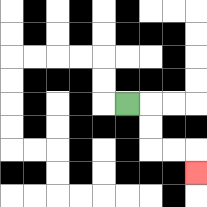{'start': '[5, 4]', 'end': '[8, 7]', 'path_directions': 'R,D,D,R,R,D', 'path_coordinates': '[[5, 4], [6, 4], [6, 5], [6, 6], [7, 6], [8, 6], [8, 7]]'}